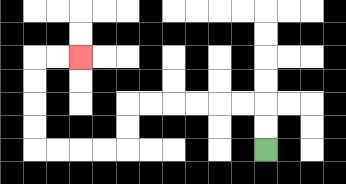{'start': '[11, 6]', 'end': '[3, 2]', 'path_directions': 'U,U,L,L,L,L,L,L,D,D,L,L,L,L,U,U,U,U,R,R', 'path_coordinates': '[[11, 6], [11, 5], [11, 4], [10, 4], [9, 4], [8, 4], [7, 4], [6, 4], [5, 4], [5, 5], [5, 6], [4, 6], [3, 6], [2, 6], [1, 6], [1, 5], [1, 4], [1, 3], [1, 2], [2, 2], [3, 2]]'}